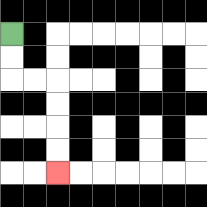{'start': '[0, 1]', 'end': '[2, 7]', 'path_directions': 'D,D,R,R,D,D,D,D', 'path_coordinates': '[[0, 1], [0, 2], [0, 3], [1, 3], [2, 3], [2, 4], [2, 5], [2, 6], [2, 7]]'}